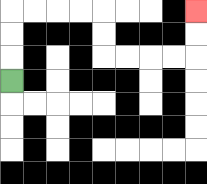{'start': '[0, 3]', 'end': '[8, 0]', 'path_directions': 'U,U,U,R,R,R,R,D,D,R,R,R,R,U,U', 'path_coordinates': '[[0, 3], [0, 2], [0, 1], [0, 0], [1, 0], [2, 0], [3, 0], [4, 0], [4, 1], [4, 2], [5, 2], [6, 2], [7, 2], [8, 2], [8, 1], [8, 0]]'}